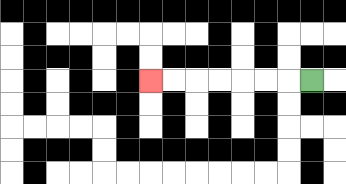{'start': '[13, 3]', 'end': '[6, 3]', 'path_directions': 'L,L,L,L,L,L,L', 'path_coordinates': '[[13, 3], [12, 3], [11, 3], [10, 3], [9, 3], [8, 3], [7, 3], [6, 3]]'}